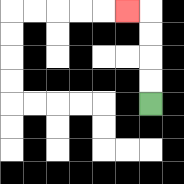{'start': '[6, 4]', 'end': '[5, 0]', 'path_directions': 'U,U,U,U,L', 'path_coordinates': '[[6, 4], [6, 3], [6, 2], [6, 1], [6, 0], [5, 0]]'}